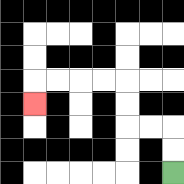{'start': '[7, 7]', 'end': '[1, 4]', 'path_directions': 'U,U,L,L,U,U,L,L,L,L,D', 'path_coordinates': '[[7, 7], [7, 6], [7, 5], [6, 5], [5, 5], [5, 4], [5, 3], [4, 3], [3, 3], [2, 3], [1, 3], [1, 4]]'}